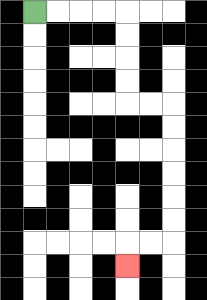{'start': '[1, 0]', 'end': '[5, 11]', 'path_directions': 'R,R,R,R,D,D,D,D,R,R,D,D,D,D,D,D,L,L,D', 'path_coordinates': '[[1, 0], [2, 0], [3, 0], [4, 0], [5, 0], [5, 1], [5, 2], [5, 3], [5, 4], [6, 4], [7, 4], [7, 5], [7, 6], [7, 7], [7, 8], [7, 9], [7, 10], [6, 10], [5, 10], [5, 11]]'}